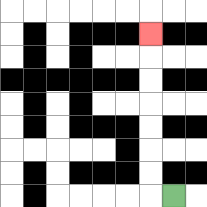{'start': '[7, 8]', 'end': '[6, 1]', 'path_directions': 'L,U,U,U,U,U,U,U', 'path_coordinates': '[[7, 8], [6, 8], [6, 7], [6, 6], [6, 5], [6, 4], [6, 3], [6, 2], [6, 1]]'}